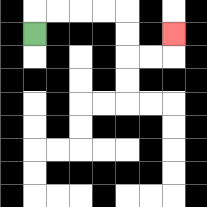{'start': '[1, 1]', 'end': '[7, 1]', 'path_directions': 'U,R,R,R,R,D,D,R,R,U', 'path_coordinates': '[[1, 1], [1, 0], [2, 0], [3, 0], [4, 0], [5, 0], [5, 1], [5, 2], [6, 2], [7, 2], [7, 1]]'}